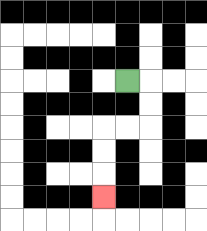{'start': '[5, 3]', 'end': '[4, 8]', 'path_directions': 'R,D,D,L,L,D,D,D', 'path_coordinates': '[[5, 3], [6, 3], [6, 4], [6, 5], [5, 5], [4, 5], [4, 6], [4, 7], [4, 8]]'}